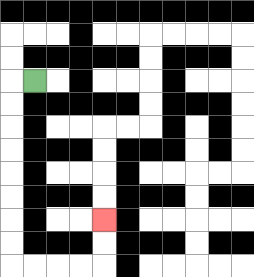{'start': '[1, 3]', 'end': '[4, 9]', 'path_directions': 'L,D,D,D,D,D,D,D,D,R,R,R,R,U,U', 'path_coordinates': '[[1, 3], [0, 3], [0, 4], [0, 5], [0, 6], [0, 7], [0, 8], [0, 9], [0, 10], [0, 11], [1, 11], [2, 11], [3, 11], [4, 11], [4, 10], [4, 9]]'}